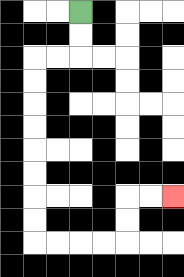{'start': '[3, 0]', 'end': '[7, 8]', 'path_directions': 'D,D,L,L,D,D,D,D,D,D,D,D,R,R,R,R,U,U,R,R', 'path_coordinates': '[[3, 0], [3, 1], [3, 2], [2, 2], [1, 2], [1, 3], [1, 4], [1, 5], [1, 6], [1, 7], [1, 8], [1, 9], [1, 10], [2, 10], [3, 10], [4, 10], [5, 10], [5, 9], [5, 8], [6, 8], [7, 8]]'}